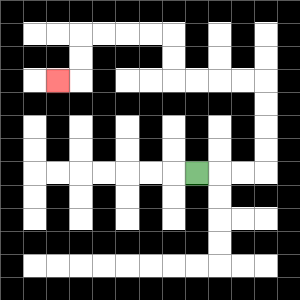{'start': '[8, 7]', 'end': '[2, 3]', 'path_directions': 'R,R,R,U,U,U,U,L,L,L,L,U,U,L,L,L,L,D,D,L', 'path_coordinates': '[[8, 7], [9, 7], [10, 7], [11, 7], [11, 6], [11, 5], [11, 4], [11, 3], [10, 3], [9, 3], [8, 3], [7, 3], [7, 2], [7, 1], [6, 1], [5, 1], [4, 1], [3, 1], [3, 2], [3, 3], [2, 3]]'}